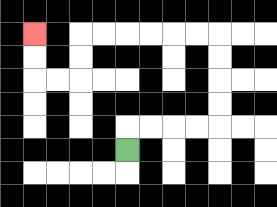{'start': '[5, 6]', 'end': '[1, 1]', 'path_directions': 'U,R,R,R,R,U,U,U,U,L,L,L,L,L,L,D,D,L,L,U,U', 'path_coordinates': '[[5, 6], [5, 5], [6, 5], [7, 5], [8, 5], [9, 5], [9, 4], [9, 3], [9, 2], [9, 1], [8, 1], [7, 1], [6, 1], [5, 1], [4, 1], [3, 1], [3, 2], [3, 3], [2, 3], [1, 3], [1, 2], [1, 1]]'}